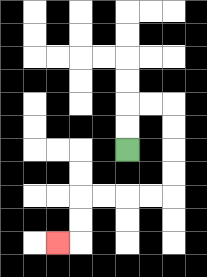{'start': '[5, 6]', 'end': '[2, 10]', 'path_directions': 'U,U,R,R,D,D,D,D,L,L,L,L,D,D,L', 'path_coordinates': '[[5, 6], [5, 5], [5, 4], [6, 4], [7, 4], [7, 5], [7, 6], [7, 7], [7, 8], [6, 8], [5, 8], [4, 8], [3, 8], [3, 9], [3, 10], [2, 10]]'}